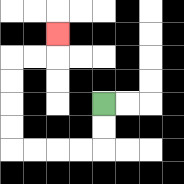{'start': '[4, 4]', 'end': '[2, 1]', 'path_directions': 'D,D,L,L,L,L,U,U,U,U,R,R,U', 'path_coordinates': '[[4, 4], [4, 5], [4, 6], [3, 6], [2, 6], [1, 6], [0, 6], [0, 5], [0, 4], [0, 3], [0, 2], [1, 2], [2, 2], [2, 1]]'}